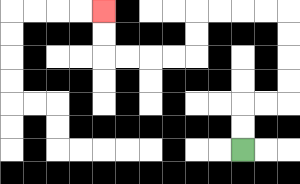{'start': '[10, 6]', 'end': '[4, 0]', 'path_directions': 'U,U,R,R,U,U,U,U,L,L,L,L,D,D,L,L,L,L,U,U', 'path_coordinates': '[[10, 6], [10, 5], [10, 4], [11, 4], [12, 4], [12, 3], [12, 2], [12, 1], [12, 0], [11, 0], [10, 0], [9, 0], [8, 0], [8, 1], [8, 2], [7, 2], [6, 2], [5, 2], [4, 2], [4, 1], [4, 0]]'}